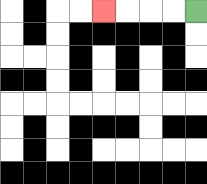{'start': '[8, 0]', 'end': '[4, 0]', 'path_directions': 'L,L,L,L', 'path_coordinates': '[[8, 0], [7, 0], [6, 0], [5, 0], [4, 0]]'}